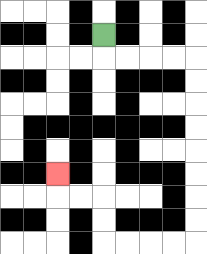{'start': '[4, 1]', 'end': '[2, 7]', 'path_directions': 'D,R,R,R,R,D,D,D,D,D,D,D,D,L,L,L,L,U,U,L,L,U', 'path_coordinates': '[[4, 1], [4, 2], [5, 2], [6, 2], [7, 2], [8, 2], [8, 3], [8, 4], [8, 5], [8, 6], [8, 7], [8, 8], [8, 9], [8, 10], [7, 10], [6, 10], [5, 10], [4, 10], [4, 9], [4, 8], [3, 8], [2, 8], [2, 7]]'}